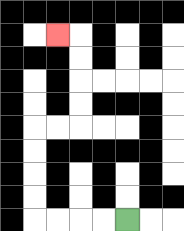{'start': '[5, 9]', 'end': '[2, 1]', 'path_directions': 'L,L,L,L,U,U,U,U,R,R,U,U,U,U,L', 'path_coordinates': '[[5, 9], [4, 9], [3, 9], [2, 9], [1, 9], [1, 8], [1, 7], [1, 6], [1, 5], [2, 5], [3, 5], [3, 4], [3, 3], [3, 2], [3, 1], [2, 1]]'}